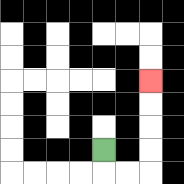{'start': '[4, 6]', 'end': '[6, 3]', 'path_directions': 'D,R,R,U,U,U,U', 'path_coordinates': '[[4, 6], [4, 7], [5, 7], [6, 7], [6, 6], [6, 5], [6, 4], [6, 3]]'}